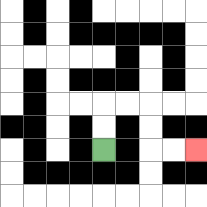{'start': '[4, 6]', 'end': '[8, 6]', 'path_directions': 'U,U,R,R,D,D,R,R', 'path_coordinates': '[[4, 6], [4, 5], [4, 4], [5, 4], [6, 4], [6, 5], [6, 6], [7, 6], [8, 6]]'}